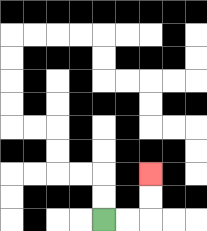{'start': '[4, 9]', 'end': '[6, 7]', 'path_directions': 'R,R,U,U', 'path_coordinates': '[[4, 9], [5, 9], [6, 9], [6, 8], [6, 7]]'}